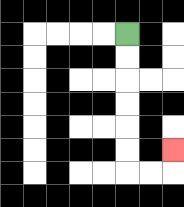{'start': '[5, 1]', 'end': '[7, 6]', 'path_directions': 'D,D,D,D,D,D,R,R,U', 'path_coordinates': '[[5, 1], [5, 2], [5, 3], [5, 4], [5, 5], [5, 6], [5, 7], [6, 7], [7, 7], [7, 6]]'}